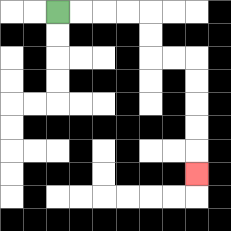{'start': '[2, 0]', 'end': '[8, 7]', 'path_directions': 'R,R,R,R,D,D,R,R,D,D,D,D,D', 'path_coordinates': '[[2, 0], [3, 0], [4, 0], [5, 0], [6, 0], [6, 1], [6, 2], [7, 2], [8, 2], [8, 3], [8, 4], [8, 5], [8, 6], [8, 7]]'}